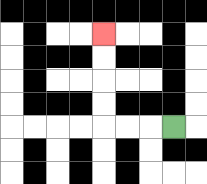{'start': '[7, 5]', 'end': '[4, 1]', 'path_directions': 'L,L,L,U,U,U,U', 'path_coordinates': '[[7, 5], [6, 5], [5, 5], [4, 5], [4, 4], [4, 3], [4, 2], [4, 1]]'}